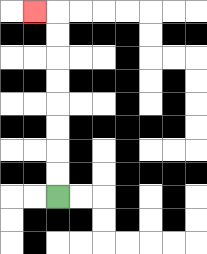{'start': '[2, 8]', 'end': '[1, 0]', 'path_directions': 'U,U,U,U,U,U,U,U,L', 'path_coordinates': '[[2, 8], [2, 7], [2, 6], [2, 5], [2, 4], [2, 3], [2, 2], [2, 1], [2, 0], [1, 0]]'}